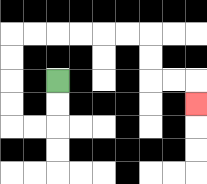{'start': '[2, 3]', 'end': '[8, 4]', 'path_directions': 'D,D,L,L,U,U,U,U,R,R,R,R,R,R,D,D,R,R,D', 'path_coordinates': '[[2, 3], [2, 4], [2, 5], [1, 5], [0, 5], [0, 4], [0, 3], [0, 2], [0, 1], [1, 1], [2, 1], [3, 1], [4, 1], [5, 1], [6, 1], [6, 2], [6, 3], [7, 3], [8, 3], [8, 4]]'}